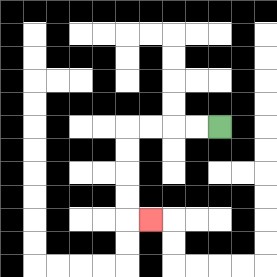{'start': '[9, 5]', 'end': '[6, 9]', 'path_directions': 'L,L,L,L,D,D,D,D,R', 'path_coordinates': '[[9, 5], [8, 5], [7, 5], [6, 5], [5, 5], [5, 6], [5, 7], [5, 8], [5, 9], [6, 9]]'}